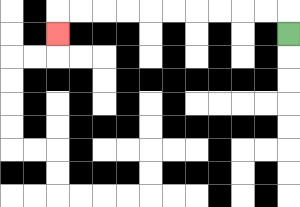{'start': '[12, 1]', 'end': '[2, 1]', 'path_directions': 'U,L,L,L,L,L,L,L,L,L,L,D', 'path_coordinates': '[[12, 1], [12, 0], [11, 0], [10, 0], [9, 0], [8, 0], [7, 0], [6, 0], [5, 0], [4, 0], [3, 0], [2, 0], [2, 1]]'}